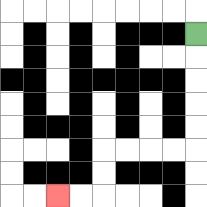{'start': '[8, 1]', 'end': '[2, 8]', 'path_directions': 'D,D,D,D,D,L,L,L,L,D,D,L,L', 'path_coordinates': '[[8, 1], [8, 2], [8, 3], [8, 4], [8, 5], [8, 6], [7, 6], [6, 6], [5, 6], [4, 6], [4, 7], [4, 8], [3, 8], [2, 8]]'}